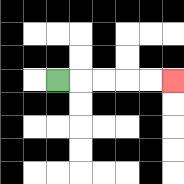{'start': '[2, 3]', 'end': '[7, 3]', 'path_directions': 'R,R,R,R,R', 'path_coordinates': '[[2, 3], [3, 3], [4, 3], [5, 3], [6, 3], [7, 3]]'}